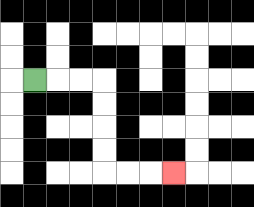{'start': '[1, 3]', 'end': '[7, 7]', 'path_directions': 'R,R,R,D,D,D,D,R,R,R', 'path_coordinates': '[[1, 3], [2, 3], [3, 3], [4, 3], [4, 4], [4, 5], [4, 6], [4, 7], [5, 7], [6, 7], [7, 7]]'}